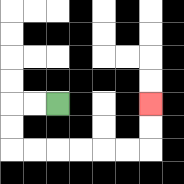{'start': '[2, 4]', 'end': '[6, 4]', 'path_directions': 'L,L,D,D,R,R,R,R,R,R,U,U', 'path_coordinates': '[[2, 4], [1, 4], [0, 4], [0, 5], [0, 6], [1, 6], [2, 6], [3, 6], [4, 6], [5, 6], [6, 6], [6, 5], [6, 4]]'}